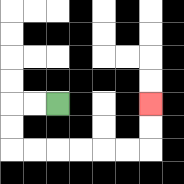{'start': '[2, 4]', 'end': '[6, 4]', 'path_directions': 'L,L,D,D,R,R,R,R,R,R,U,U', 'path_coordinates': '[[2, 4], [1, 4], [0, 4], [0, 5], [0, 6], [1, 6], [2, 6], [3, 6], [4, 6], [5, 6], [6, 6], [6, 5], [6, 4]]'}